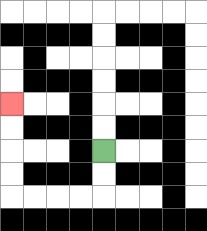{'start': '[4, 6]', 'end': '[0, 4]', 'path_directions': 'D,D,L,L,L,L,U,U,U,U', 'path_coordinates': '[[4, 6], [4, 7], [4, 8], [3, 8], [2, 8], [1, 8], [0, 8], [0, 7], [0, 6], [0, 5], [0, 4]]'}